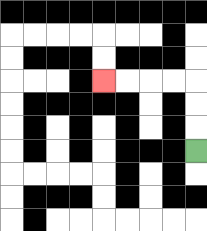{'start': '[8, 6]', 'end': '[4, 3]', 'path_directions': 'U,U,U,L,L,L,L', 'path_coordinates': '[[8, 6], [8, 5], [8, 4], [8, 3], [7, 3], [6, 3], [5, 3], [4, 3]]'}